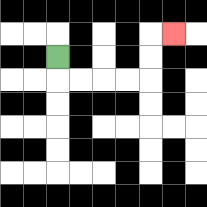{'start': '[2, 2]', 'end': '[7, 1]', 'path_directions': 'D,R,R,R,R,U,U,R', 'path_coordinates': '[[2, 2], [2, 3], [3, 3], [4, 3], [5, 3], [6, 3], [6, 2], [6, 1], [7, 1]]'}